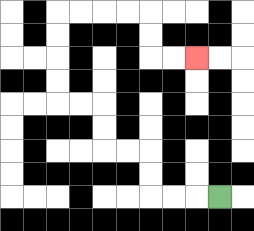{'start': '[9, 8]', 'end': '[8, 2]', 'path_directions': 'L,L,L,U,U,L,L,U,U,L,L,U,U,U,U,R,R,R,R,D,D,R,R', 'path_coordinates': '[[9, 8], [8, 8], [7, 8], [6, 8], [6, 7], [6, 6], [5, 6], [4, 6], [4, 5], [4, 4], [3, 4], [2, 4], [2, 3], [2, 2], [2, 1], [2, 0], [3, 0], [4, 0], [5, 0], [6, 0], [6, 1], [6, 2], [7, 2], [8, 2]]'}